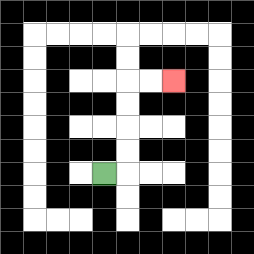{'start': '[4, 7]', 'end': '[7, 3]', 'path_directions': 'R,U,U,U,U,R,R', 'path_coordinates': '[[4, 7], [5, 7], [5, 6], [5, 5], [5, 4], [5, 3], [6, 3], [7, 3]]'}